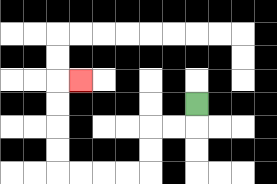{'start': '[8, 4]', 'end': '[3, 3]', 'path_directions': 'D,L,L,D,D,L,L,L,L,U,U,U,U,R', 'path_coordinates': '[[8, 4], [8, 5], [7, 5], [6, 5], [6, 6], [6, 7], [5, 7], [4, 7], [3, 7], [2, 7], [2, 6], [2, 5], [2, 4], [2, 3], [3, 3]]'}